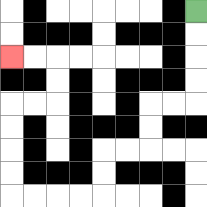{'start': '[8, 0]', 'end': '[0, 2]', 'path_directions': 'D,D,D,D,L,L,D,D,L,L,D,D,L,L,L,L,U,U,U,U,R,R,U,U,L,L', 'path_coordinates': '[[8, 0], [8, 1], [8, 2], [8, 3], [8, 4], [7, 4], [6, 4], [6, 5], [6, 6], [5, 6], [4, 6], [4, 7], [4, 8], [3, 8], [2, 8], [1, 8], [0, 8], [0, 7], [0, 6], [0, 5], [0, 4], [1, 4], [2, 4], [2, 3], [2, 2], [1, 2], [0, 2]]'}